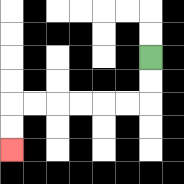{'start': '[6, 2]', 'end': '[0, 6]', 'path_directions': 'D,D,L,L,L,L,L,L,D,D', 'path_coordinates': '[[6, 2], [6, 3], [6, 4], [5, 4], [4, 4], [3, 4], [2, 4], [1, 4], [0, 4], [0, 5], [0, 6]]'}